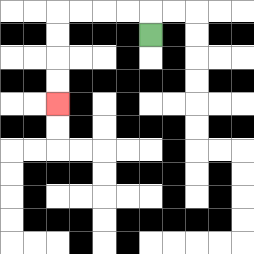{'start': '[6, 1]', 'end': '[2, 4]', 'path_directions': 'U,L,L,L,L,D,D,D,D', 'path_coordinates': '[[6, 1], [6, 0], [5, 0], [4, 0], [3, 0], [2, 0], [2, 1], [2, 2], [2, 3], [2, 4]]'}